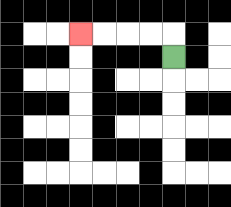{'start': '[7, 2]', 'end': '[3, 1]', 'path_directions': 'U,L,L,L,L', 'path_coordinates': '[[7, 2], [7, 1], [6, 1], [5, 1], [4, 1], [3, 1]]'}